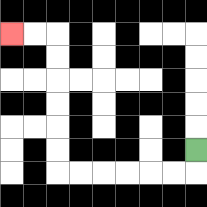{'start': '[8, 6]', 'end': '[0, 1]', 'path_directions': 'D,L,L,L,L,L,L,U,U,U,U,U,U,L,L', 'path_coordinates': '[[8, 6], [8, 7], [7, 7], [6, 7], [5, 7], [4, 7], [3, 7], [2, 7], [2, 6], [2, 5], [2, 4], [2, 3], [2, 2], [2, 1], [1, 1], [0, 1]]'}